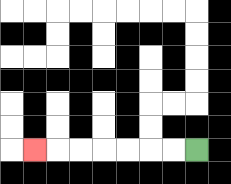{'start': '[8, 6]', 'end': '[1, 6]', 'path_directions': 'L,L,L,L,L,L,L', 'path_coordinates': '[[8, 6], [7, 6], [6, 6], [5, 6], [4, 6], [3, 6], [2, 6], [1, 6]]'}